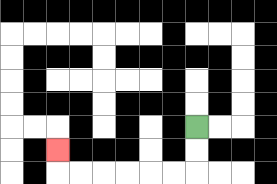{'start': '[8, 5]', 'end': '[2, 6]', 'path_directions': 'D,D,L,L,L,L,L,L,U', 'path_coordinates': '[[8, 5], [8, 6], [8, 7], [7, 7], [6, 7], [5, 7], [4, 7], [3, 7], [2, 7], [2, 6]]'}